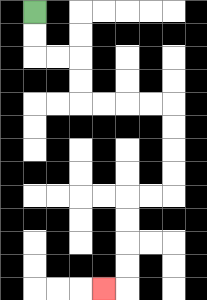{'start': '[1, 0]', 'end': '[4, 12]', 'path_directions': 'D,D,R,R,D,D,R,R,R,R,D,D,D,D,L,L,D,D,D,D,L', 'path_coordinates': '[[1, 0], [1, 1], [1, 2], [2, 2], [3, 2], [3, 3], [3, 4], [4, 4], [5, 4], [6, 4], [7, 4], [7, 5], [7, 6], [7, 7], [7, 8], [6, 8], [5, 8], [5, 9], [5, 10], [5, 11], [5, 12], [4, 12]]'}